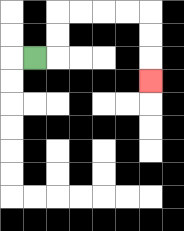{'start': '[1, 2]', 'end': '[6, 3]', 'path_directions': 'R,U,U,R,R,R,R,D,D,D', 'path_coordinates': '[[1, 2], [2, 2], [2, 1], [2, 0], [3, 0], [4, 0], [5, 0], [6, 0], [6, 1], [6, 2], [6, 3]]'}